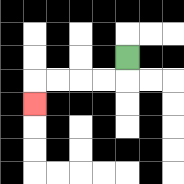{'start': '[5, 2]', 'end': '[1, 4]', 'path_directions': 'D,L,L,L,L,D', 'path_coordinates': '[[5, 2], [5, 3], [4, 3], [3, 3], [2, 3], [1, 3], [1, 4]]'}